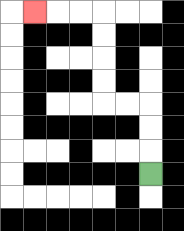{'start': '[6, 7]', 'end': '[1, 0]', 'path_directions': 'U,U,U,L,L,U,U,U,U,L,L,L', 'path_coordinates': '[[6, 7], [6, 6], [6, 5], [6, 4], [5, 4], [4, 4], [4, 3], [4, 2], [4, 1], [4, 0], [3, 0], [2, 0], [1, 0]]'}